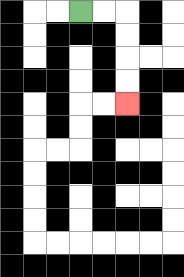{'start': '[3, 0]', 'end': '[5, 4]', 'path_directions': 'R,R,D,D,D,D', 'path_coordinates': '[[3, 0], [4, 0], [5, 0], [5, 1], [5, 2], [5, 3], [5, 4]]'}